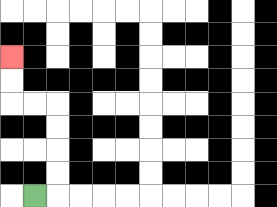{'start': '[1, 8]', 'end': '[0, 2]', 'path_directions': 'R,U,U,U,U,L,L,U,U', 'path_coordinates': '[[1, 8], [2, 8], [2, 7], [2, 6], [2, 5], [2, 4], [1, 4], [0, 4], [0, 3], [0, 2]]'}